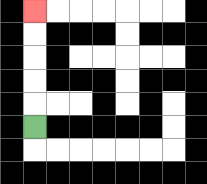{'start': '[1, 5]', 'end': '[1, 0]', 'path_directions': 'U,U,U,U,U', 'path_coordinates': '[[1, 5], [1, 4], [1, 3], [1, 2], [1, 1], [1, 0]]'}